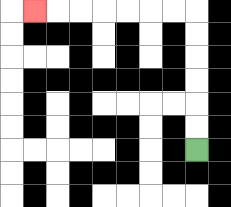{'start': '[8, 6]', 'end': '[1, 0]', 'path_directions': 'U,U,U,U,U,U,L,L,L,L,L,L,L', 'path_coordinates': '[[8, 6], [8, 5], [8, 4], [8, 3], [8, 2], [8, 1], [8, 0], [7, 0], [6, 0], [5, 0], [4, 0], [3, 0], [2, 0], [1, 0]]'}